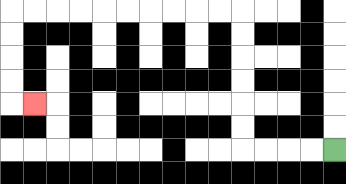{'start': '[14, 6]', 'end': '[1, 4]', 'path_directions': 'L,L,L,L,U,U,U,U,U,U,L,L,L,L,L,L,L,L,L,L,D,D,D,D,R', 'path_coordinates': '[[14, 6], [13, 6], [12, 6], [11, 6], [10, 6], [10, 5], [10, 4], [10, 3], [10, 2], [10, 1], [10, 0], [9, 0], [8, 0], [7, 0], [6, 0], [5, 0], [4, 0], [3, 0], [2, 0], [1, 0], [0, 0], [0, 1], [0, 2], [0, 3], [0, 4], [1, 4]]'}